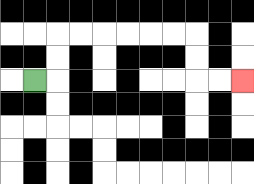{'start': '[1, 3]', 'end': '[10, 3]', 'path_directions': 'R,U,U,R,R,R,R,R,R,D,D,R,R', 'path_coordinates': '[[1, 3], [2, 3], [2, 2], [2, 1], [3, 1], [4, 1], [5, 1], [6, 1], [7, 1], [8, 1], [8, 2], [8, 3], [9, 3], [10, 3]]'}